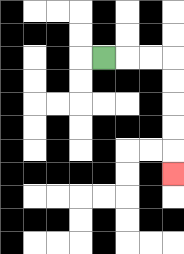{'start': '[4, 2]', 'end': '[7, 7]', 'path_directions': 'R,R,R,D,D,D,D,D', 'path_coordinates': '[[4, 2], [5, 2], [6, 2], [7, 2], [7, 3], [7, 4], [7, 5], [7, 6], [7, 7]]'}